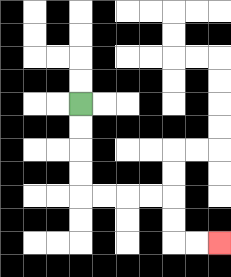{'start': '[3, 4]', 'end': '[9, 10]', 'path_directions': 'D,D,D,D,R,R,R,R,D,D,R,R', 'path_coordinates': '[[3, 4], [3, 5], [3, 6], [3, 7], [3, 8], [4, 8], [5, 8], [6, 8], [7, 8], [7, 9], [7, 10], [8, 10], [9, 10]]'}